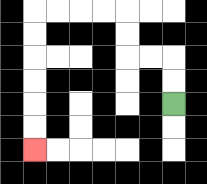{'start': '[7, 4]', 'end': '[1, 6]', 'path_directions': 'U,U,L,L,U,U,L,L,L,L,D,D,D,D,D,D', 'path_coordinates': '[[7, 4], [7, 3], [7, 2], [6, 2], [5, 2], [5, 1], [5, 0], [4, 0], [3, 0], [2, 0], [1, 0], [1, 1], [1, 2], [1, 3], [1, 4], [1, 5], [1, 6]]'}